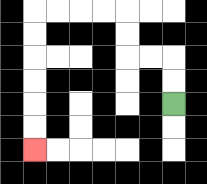{'start': '[7, 4]', 'end': '[1, 6]', 'path_directions': 'U,U,L,L,U,U,L,L,L,L,D,D,D,D,D,D', 'path_coordinates': '[[7, 4], [7, 3], [7, 2], [6, 2], [5, 2], [5, 1], [5, 0], [4, 0], [3, 0], [2, 0], [1, 0], [1, 1], [1, 2], [1, 3], [1, 4], [1, 5], [1, 6]]'}